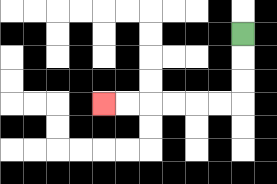{'start': '[10, 1]', 'end': '[4, 4]', 'path_directions': 'D,D,D,L,L,L,L,L,L', 'path_coordinates': '[[10, 1], [10, 2], [10, 3], [10, 4], [9, 4], [8, 4], [7, 4], [6, 4], [5, 4], [4, 4]]'}